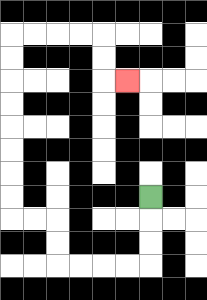{'start': '[6, 8]', 'end': '[5, 3]', 'path_directions': 'D,D,D,L,L,L,L,U,U,L,L,U,U,U,U,U,U,U,U,R,R,R,R,D,D,R', 'path_coordinates': '[[6, 8], [6, 9], [6, 10], [6, 11], [5, 11], [4, 11], [3, 11], [2, 11], [2, 10], [2, 9], [1, 9], [0, 9], [0, 8], [0, 7], [0, 6], [0, 5], [0, 4], [0, 3], [0, 2], [0, 1], [1, 1], [2, 1], [3, 1], [4, 1], [4, 2], [4, 3], [5, 3]]'}